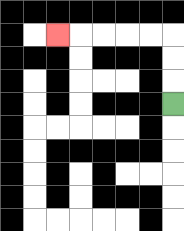{'start': '[7, 4]', 'end': '[2, 1]', 'path_directions': 'U,U,U,L,L,L,L,L', 'path_coordinates': '[[7, 4], [7, 3], [7, 2], [7, 1], [6, 1], [5, 1], [4, 1], [3, 1], [2, 1]]'}